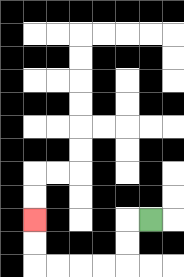{'start': '[6, 9]', 'end': '[1, 9]', 'path_directions': 'L,D,D,L,L,L,L,U,U', 'path_coordinates': '[[6, 9], [5, 9], [5, 10], [5, 11], [4, 11], [3, 11], [2, 11], [1, 11], [1, 10], [1, 9]]'}